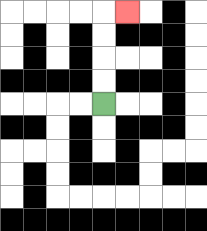{'start': '[4, 4]', 'end': '[5, 0]', 'path_directions': 'U,U,U,U,R', 'path_coordinates': '[[4, 4], [4, 3], [4, 2], [4, 1], [4, 0], [5, 0]]'}